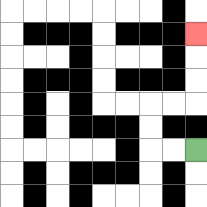{'start': '[8, 6]', 'end': '[8, 1]', 'path_directions': 'L,L,U,U,R,R,U,U,U', 'path_coordinates': '[[8, 6], [7, 6], [6, 6], [6, 5], [6, 4], [7, 4], [8, 4], [8, 3], [8, 2], [8, 1]]'}